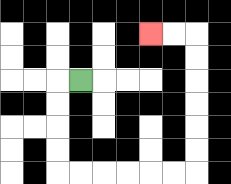{'start': '[3, 3]', 'end': '[6, 1]', 'path_directions': 'L,D,D,D,D,R,R,R,R,R,R,U,U,U,U,U,U,L,L', 'path_coordinates': '[[3, 3], [2, 3], [2, 4], [2, 5], [2, 6], [2, 7], [3, 7], [4, 7], [5, 7], [6, 7], [7, 7], [8, 7], [8, 6], [8, 5], [8, 4], [8, 3], [8, 2], [8, 1], [7, 1], [6, 1]]'}